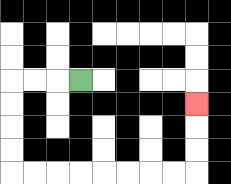{'start': '[3, 3]', 'end': '[8, 4]', 'path_directions': 'L,L,L,D,D,D,D,R,R,R,R,R,R,R,R,U,U,U', 'path_coordinates': '[[3, 3], [2, 3], [1, 3], [0, 3], [0, 4], [0, 5], [0, 6], [0, 7], [1, 7], [2, 7], [3, 7], [4, 7], [5, 7], [6, 7], [7, 7], [8, 7], [8, 6], [8, 5], [8, 4]]'}